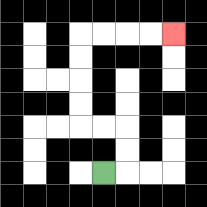{'start': '[4, 7]', 'end': '[7, 1]', 'path_directions': 'R,U,U,L,L,U,U,U,U,R,R,R,R', 'path_coordinates': '[[4, 7], [5, 7], [5, 6], [5, 5], [4, 5], [3, 5], [3, 4], [3, 3], [3, 2], [3, 1], [4, 1], [5, 1], [6, 1], [7, 1]]'}